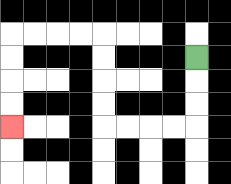{'start': '[8, 2]', 'end': '[0, 5]', 'path_directions': 'D,D,D,L,L,L,L,U,U,U,U,L,L,L,L,D,D,D,D', 'path_coordinates': '[[8, 2], [8, 3], [8, 4], [8, 5], [7, 5], [6, 5], [5, 5], [4, 5], [4, 4], [4, 3], [4, 2], [4, 1], [3, 1], [2, 1], [1, 1], [0, 1], [0, 2], [0, 3], [0, 4], [0, 5]]'}